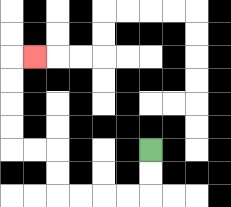{'start': '[6, 6]', 'end': '[1, 2]', 'path_directions': 'D,D,L,L,L,L,U,U,L,L,U,U,U,U,R', 'path_coordinates': '[[6, 6], [6, 7], [6, 8], [5, 8], [4, 8], [3, 8], [2, 8], [2, 7], [2, 6], [1, 6], [0, 6], [0, 5], [0, 4], [0, 3], [0, 2], [1, 2]]'}